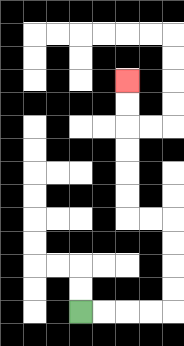{'start': '[3, 13]', 'end': '[5, 3]', 'path_directions': 'R,R,R,R,U,U,U,U,L,L,U,U,U,U,U,U', 'path_coordinates': '[[3, 13], [4, 13], [5, 13], [6, 13], [7, 13], [7, 12], [7, 11], [7, 10], [7, 9], [6, 9], [5, 9], [5, 8], [5, 7], [5, 6], [5, 5], [5, 4], [5, 3]]'}